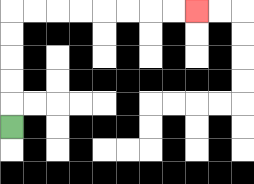{'start': '[0, 5]', 'end': '[8, 0]', 'path_directions': 'U,U,U,U,U,R,R,R,R,R,R,R,R', 'path_coordinates': '[[0, 5], [0, 4], [0, 3], [0, 2], [0, 1], [0, 0], [1, 0], [2, 0], [3, 0], [4, 0], [5, 0], [6, 0], [7, 0], [8, 0]]'}